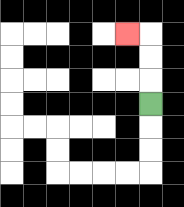{'start': '[6, 4]', 'end': '[5, 1]', 'path_directions': 'U,U,U,L', 'path_coordinates': '[[6, 4], [6, 3], [6, 2], [6, 1], [5, 1]]'}